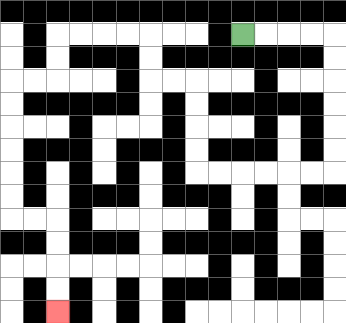{'start': '[10, 1]', 'end': '[2, 13]', 'path_directions': 'R,R,R,R,D,D,D,D,D,D,L,L,L,L,L,L,U,U,U,U,L,L,U,U,L,L,L,L,D,D,L,L,D,D,D,D,D,D,R,R,D,D,D,D', 'path_coordinates': '[[10, 1], [11, 1], [12, 1], [13, 1], [14, 1], [14, 2], [14, 3], [14, 4], [14, 5], [14, 6], [14, 7], [13, 7], [12, 7], [11, 7], [10, 7], [9, 7], [8, 7], [8, 6], [8, 5], [8, 4], [8, 3], [7, 3], [6, 3], [6, 2], [6, 1], [5, 1], [4, 1], [3, 1], [2, 1], [2, 2], [2, 3], [1, 3], [0, 3], [0, 4], [0, 5], [0, 6], [0, 7], [0, 8], [0, 9], [1, 9], [2, 9], [2, 10], [2, 11], [2, 12], [2, 13]]'}